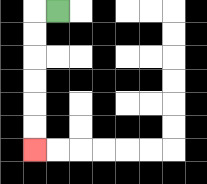{'start': '[2, 0]', 'end': '[1, 6]', 'path_directions': 'L,D,D,D,D,D,D', 'path_coordinates': '[[2, 0], [1, 0], [1, 1], [1, 2], [1, 3], [1, 4], [1, 5], [1, 6]]'}